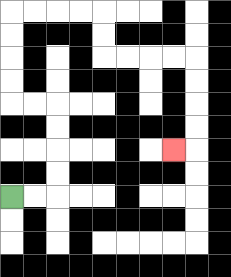{'start': '[0, 8]', 'end': '[7, 6]', 'path_directions': 'R,R,U,U,U,U,L,L,U,U,U,U,R,R,R,R,D,D,R,R,R,R,D,D,D,D,L', 'path_coordinates': '[[0, 8], [1, 8], [2, 8], [2, 7], [2, 6], [2, 5], [2, 4], [1, 4], [0, 4], [0, 3], [0, 2], [0, 1], [0, 0], [1, 0], [2, 0], [3, 0], [4, 0], [4, 1], [4, 2], [5, 2], [6, 2], [7, 2], [8, 2], [8, 3], [8, 4], [8, 5], [8, 6], [7, 6]]'}